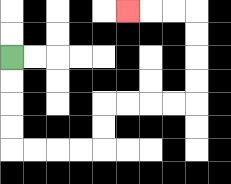{'start': '[0, 2]', 'end': '[5, 0]', 'path_directions': 'D,D,D,D,R,R,R,R,U,U,R,R,R,R,U,U,U,U,L,L,L', 'path_coordinates': '[[0, 2], [0, 3], [0, 4], [0, 5], [0, 6], [1, 6], [2, 6], [3, 6], [4, 6], [4, 5], [4, 4], [5, 4], [6, 4], [7, 4], [8, 4], [8, 3], [8, 2], [8, 1], [8, 0], [7, 0], [6, 0], [5, 0]]'}